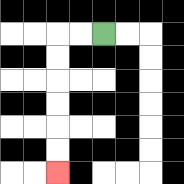{'start': '[4, 1]', 'end': '[2, 7]', 'path_directions': 'L,L,D,D,D,D,D,D', 'path_coordinates': '[[4, 1], [3, 1], [2, 1], [2, 2], [2, 3], [2, 4], [2, 5], [2, 6], [2, 7]]'}